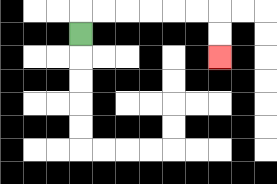{'start': '[3, 1]', 'end': '[9, 2]', 'path_directions': 'U,R,R,R,R,R,R,D,D', 'path_coordinates': '[[3, 1], [3, 0], [4, 0], [5, 0], [6, 0], [7, 0], [8, 0], [9, 0], [9, 1], [9, 2]]'}